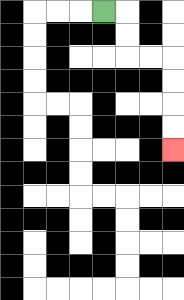{'start': '[4, 0]', 'end': '[7, 6]', 'path_directions': 'R,D,D,R,R,D,D,D,D', 'path_coordinates': '[[4, 0], [5, 0], [5, 1], [5, 2], [6, 2], [7, 2], [7, 3], [7, 4], [7, 5], [7, 6]]'}